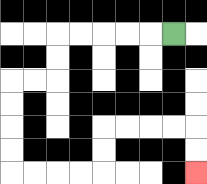{'start': '[7, 1]', 'end': '[8, 7]', 'path_directions': 'L,L,L,L,L,D,D,L,L,D,D,D,D,R,R,R,R,U,U,R,R,R,R,D,D', 'path_coordinates': '[[7, 1], [6, 1], [5, 1], [4, 1], [3, 1], [2, 1], [2, 2], [2, 3], [1, 3], [0, 3], [0, 4], [0, 5], [0, 6], [0, 7], [1, 7], [2, 7], [3, 7], [4, 7], [4, 6], [4, 5], [5, 5], [6, 5], [7, 5], [8, 5], [8, 6], [8, 7]]'}